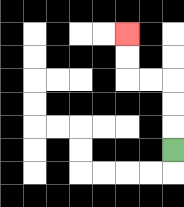{'start': '[7, 6]', 'end': '[5, 1]', 'path_directions': 'U,U,U,L,L,U,U', 'path_coordinates': '[[7, 6], [7, 5], [7, 4], [7, 3], [6, 3], [5, 3], [5, 2], [5, 1]]'}